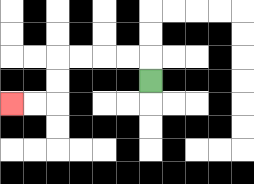{'start': '[6, 3]', 'end': '[0, 4]', 'path_directions': 'U,L,L,L,L,D,D,L,L', 'path_coordinates': '[[6, 3], [6, 2], [5, 2], [4, 2], [3, 2], [2, 2], [2, 3], [2, 4], [1, 4], [0, 4]]'}